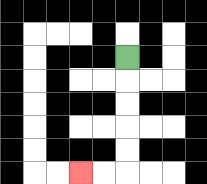{'start': '[5, 2]', 'end': '[3, 7]', 'path_directions': 'D,D,D,D,D,L,L', 'path_coordinates': '[[5, 2], [5, 3], [5, 4], [5, 5], [5, 6], [5, 7], [4, 7], [3, 7]]'}